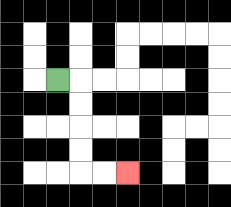{'start': '[2, 3]', 'end': '[5, 7]', 'path_directions': 'R,D,D,D,D,R,R', 'path_coordinates': '[[2, 3], [3, 3], [3, 4], [3, 5], [3, 6], [3, 7], [4, 7], [5, 7]]'}